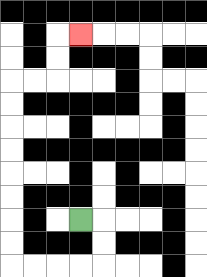{'start': '[3, 9]', 'end': '[3, 1]', 'path_directions': 'R,D,D,L,L,L,L,U,U,U,U,U,U,U,U,R,R,U,U,R', 'path_coordinates': '[[3, 9], [4, 9], [4, 10], [4, 11], [3, 11], [2, 11], [1, 11], [0, 11], [0, 10], [0, 9], [0, 8], [0, 7], [0, 6], [0, 5], [0, 4], [0, 3], [1, 3], [2, 3], [2, 2], [2, 1], [3, 1]]'}